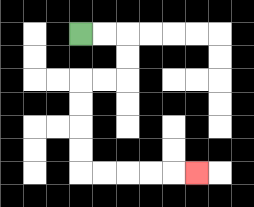{'start': '[3, 1]', 'end': '[8, 7]', 'path_directions': 'R,R,D,D,L,L,D,D,D,D,R,R,R,R,R', 'path_coordinates': '[[3, 1], [4, 1], [5, 1], [5, 2], [5, 3], [4, 3], [3, 3], [3, 4], [3, 5], [3, 6], [3, 7], [4, 7], [5, 7], [6, 7], [7, 7], [8, 7]]'}